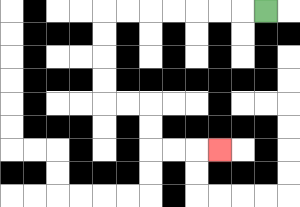{'start': '[11, 0]', 'end': '[9, 6]', 'path_directions': 'L,L,L,L,L,L,L,D,D,D,D,R,R,D,D,R,R,R', 'path_coordinates': '[[11, 0], [10, 0], [9, 0], [8, 0], [7, 0], [6, 0], [5, 0], [4, 0], [4, 1], [4, 2], [4, 3], [4, 4], [5, 4], [6, 4], [6, 5], [6, 6], [7, 6], [8, 6], [9, 6]]'}